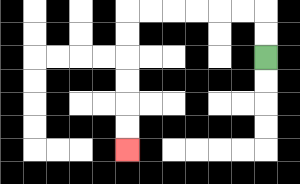{'start': '[11, 2]', 'end': '[5, 6]', 'path_directions': 'U,U,L,L,L,L,L,L,D,D,D,D,D,D', 'path_coordinates': '[[11, 2], [11, 1], [11, 0], [10, 0], [9, 0], [8, 0], [7, 0], [6, 0], [5, 0], [5, 1], [5, 2], [5, 3], [5, 4], [5, 5], [5, 6]]'}